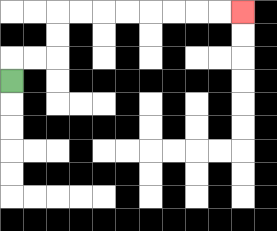{'start': '[0, 3]', 'end': '[10, 0]', 'path_directions': 'U,R,R,U,U,R,R,R,R,R,R,R,R', 'path_coordinates': '[[0, 3], [0, 2], [1, 2], [2, 2], [2, 1], [2, 0], [3, 0], [4, 0], [5, 0], [6, 0], [7, 0], [8, 0], [9, 0], [10, 0]]'}